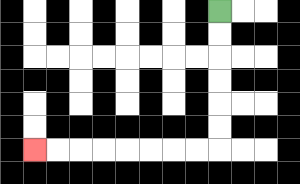{'start': '[9, 0]', 'end': '[1, 6]', 'path_directions': 'D,D,D,D,D,D,L,L,L,L,L,L,L,L', 'path_coordinates': '[[9, 0], [9, 1], [9, 2], [9, 3], [9, 4], [9, 5], [9, 6], [8, 6], [7, 6], [6, 6], [5, 6], [4, 6], [3, 6], [2, 6], [1, 6]]'}